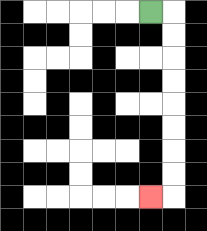{'start': '[6, 0]', 'end': '[6, 8]', 'path_directions': 'R,D,D,D,D,D,D,D,D,L', 'path_coordinates': '[[6, 0], [7, 0], [7, 1], [7, 2], [7, 3], [7, 4], [7, 5], [7, 6], [7, 7], [7, 8], [6, 8]]'}